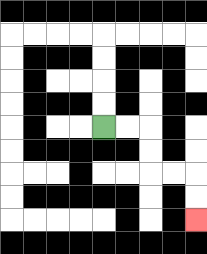{'start': '[4, 5]', 'end': '[8, 9]', 'path_directions': 'R,R,D,D,R,R,D,D', 'path_coordinates': '[[4, 5], [5, 5], [6, 5], [6, 6], [6, 7], [7, 7], [8, 7], [8, 8], [8, 9]]'}